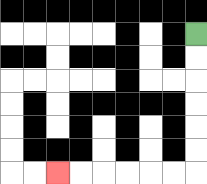{'start': '[8, 1]', 'end': '[2, 7]', 'path_directions': 'D,D,D,D,D,D,L,L,L,L,L,L', 'path_coordinates': '[[8, 1], [8, 2], [8, 3], [8, 4], [8, 5], [8, 6], [8, 7], [7, 7], [6, 7], [5, 7], [4, 7], [3, 7], [2, 7]]'}